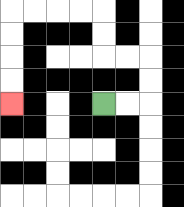{'start': '[4, 4]', 'end': '[0, 4]', 'path_directions': 'R,R,U,U,L,L,U,U,L,L,L,L,D,D,D,D', 'path_coordinates': '[[4, 4], [5, 4], [6, 4], [6, 3], [6, 2], [5, 2], [4, 2], [4, 1], [4, 0], [3, 0], [2, 0], [1, 0], [0, 0], [0, 1], [0, 2], [0, 3], [0, 4]]'}